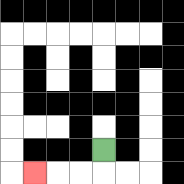{'start': '[4, 6]', 'end': '[1, 7]', 'path_directions': 'D,L,L,L', 'path_coordinates': '[[4, 6], [4, 7], [3, 7], [2, 7], [1, 7]]'}